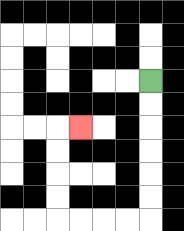{'start': '[6, 3]', 'end': '[3, 5]', 'path_directions': 'D,D,D,D,D,D,L,L,L,L,U,U,U,U,R', 'path_coordinates': '[[6, 3], [6, 4], [6, 5], [6, 6], [6, 7], [6, 8], [6, 9], [5, 9], [4, 9], [3, 9], [2, 9], [2, 8], [2, 7], [2, 6], [2, 5], [3, 5]]'}